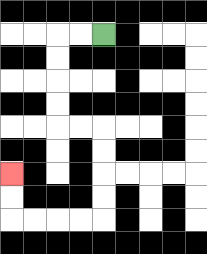{'start': '[4, 1]', 'end': '[0, 7]', 'path_directions': 'L,L,D,D,D,D,R,R,D,D,D,D,L,L,L,L,U,U', 'path_coordinates': '[[4, 1], [3, 1], [2, 1], [2, 2], [2, 3], [2, 4], [2, 5], [3, 5], [4, 5], [4, 6], [4, 7], [4, 8], [4, 9], [3, 9], [2, 9], [1, 9], [0, 9], [0, 8], [0, 7]]'}